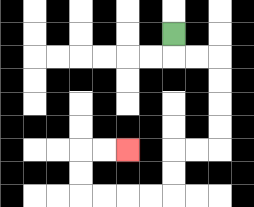{'start': '[7, 1]', 'end': '[5, 6]', 'path_directions': 'D,R,R,D,D,D,D,L,L,D,D,L,L,L,L,U,U,R,R', 'path_coordinates': '[[7, 1], [7, 2], [8, 2], [9, 2], [9, 3], [9, 4], [9, 5], [9, 6], [8, 6], [7, 6], [7, 7], [7, 8], [6, 8], [5, 8], [4, 8], [3, 8], [3, 7], [3, 6], [4, 6], [5, 6]]'}